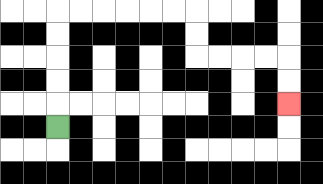{'start': '[2, 5]', 'end': '[12, 4]', 'path_directions': 'U,U,U,U,U,R,R,R,R,R,R,D,D,R,R,R,R,D,D', 'path_coordinates': '[[2, 5], [2, 4], [2, 3], [2, 2], [2, 1], [2, 0], [3, 0], [4, 0], [5, 0], [6, 0], [7, 0], [8, 0], [8, 1], [8, 2], [9, 2], [10, 2], [11, 2], [12, 2], [12, 3], [12, 4]]'}